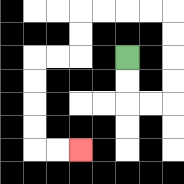{'start': '[5, 2]', 'end': '[3, 6]', 'path_directions': 'D,D,R,R,U,U,U,U,L,L,L,L,D,D,L,L,D,D,D,D,R,R', 'path_coordinates': '[[5, 2], [5, 3], [5, 4], [6, 4], [7, 4], [7, 3], [7, 2], [7, 1], [7, 0], [6, 0], [5, 0], [4, 0], [3, 0], [3, 1], [3, 2], [2, 2], [1, 2], [1, 3], [1, 4], [1, 5], [1, 6], [2, 6], [3, 6]]'}